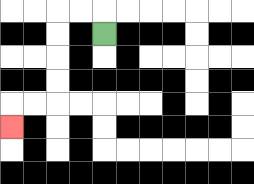{'start': '[4, 1]', 'end': '[0, 5]', 'path_directions': 'U,L,L,D,D,D,D,L,L,D', 'path_coordinates': '[[4, 1], [4, 0], [3, 0], [2, 0], [2, 1], [2, 2], [2, 3], [2, 4], [1, 4], [0, 4], [0, 5]]'}